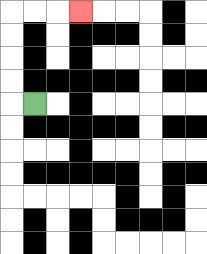{'start': '[1, 4]', 'end': '[3, 0]', 'path_directions': 'L,U,U,U,U,R,R,R', 'path_coordinates': '[[1, 4], [0, 4], [0, 3], [0, 2], [0, 1], [0, 0], [1, 0], [2, 0], [3, 0]]'}